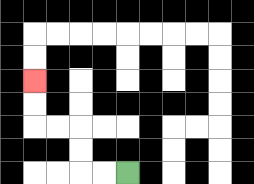{'start': '[5, 7]', 'end': '[1, 3]', 'path_directions': 'L,L,U,U,L,L,U,U', 'path_coordinates': '[[5, 7], [4, 7], [3, 7], [3, 6], [3, 5], [2, 5], [1, 5], [1, 4], [1, 3]]'}